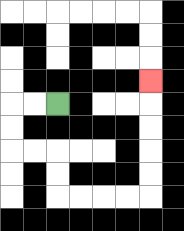{'start': '[2, 4]', 'end': '[6, 3]', 'path_directions': 'L,L,D,D,R,R,D,D,R,R,R,R,U,U,U,U,U', 'path_coordinates': '[[2, 4], [1, 4], [0, 4], [0, 5], [0, 6], [1, 6], [2, 6], [2, 7], [2, 8], [3, 8], [4, 8], [5, 8], [6, 8], [6, 7], [6, 6], [6, 5], [6, 4], [6, 3]]'}